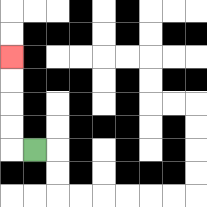{'start': '[1, 6]', 'end': '[0, 2]', 'path_directions': 'L,U,U,U,U', 'path_coordinates': '[[1, 6], [0, 6], [0, 5], [0, 4], [0, 3], [0, 2]]'}